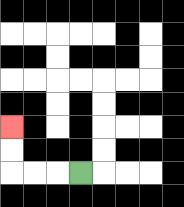{'start': '[3, 7]', 'end': '[0, 5]', 'path_directions': 'L,L,L,U,U', 'path_coordinates': '[[3, 7], [2, 7], [1, 7], [0, 7], [0, 6], [0, 5]]'}